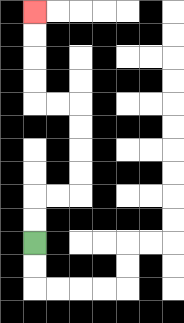{'start': '[1, 10]', 'end': '[1, 0]', 'path_directions': 'U,U,R,R,U,U,U,U,L,L,U,U,U,U', 'path_coordinates': '[[1, 10], [1, 9], [1, 8], [2, 8], [3, 8], [3, 7], [3, 6], [3, 5], [3, 4], [2, 4], [1, 4], [1, 3], [1, 2], [1, 1], [1, 0]]'}